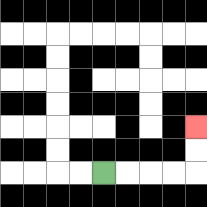{'start': '[4, 7]', 'end': '[8, 5]', 'path_directions': 'R,R,R,R,U,U', 'path_coordinates': '[[4, 7], [5, 7], [6, 7], [7, 7], [8, 7], [8, 6], [8, 5]]'}